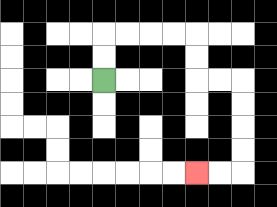{'start': '[4, 3]', 'end': '[8, 7]', 'path_directions': 'U,U,R,R,R,R,D,D,R,R,D,D,D,D,L,L', 'path_coordinates': '[[4, 3], [4, 2], [4, 1], [5, 1], [6, 1], [7, 1], [8, 1], [8, 2], [8, 3], [9, 3], [10, 3], [10, 4], [10, 5], [10, 6], [10, 7], [9, 7], [8, 7]]'}